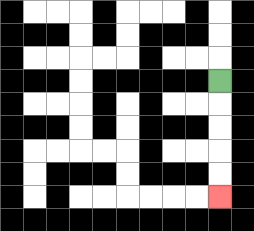{'start': '[9, 3]', 'end': '[9, 8]', 'path_directions': 'D,D,D,D,D', 'path_coordinates': '[[9, 3], [9, 4], [9, 5], [9, 6], [9, 7], [9, 8]]'}